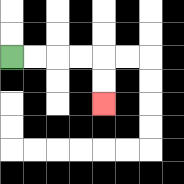{'start': '[0, 2]', 'end': '[4, 4]', 'path_directions': 'R,R,R,R,D,D', 'path_coordinates': '[[0, 2], [1, 2], [2, 2], [3, 2], [4, 2], [4, 3], [4, 4]]'}